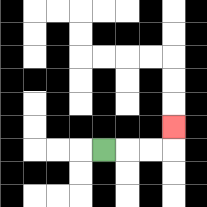{'start': '[4, 6]', 'end': '[7, 5]', 'path_directions': 'R,R,R,U', 'path_coordinates': '[[4, 6], [5, 6], [6, 6], [7, 6], [7, 5]]'}